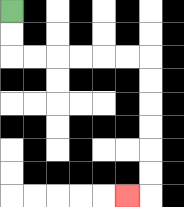{'start': '[0, 0]', 'end': '[5, 8]', 'path_directions': 'D,D,R,R,R,R,R,R,D,D,D,D,D,D,L', 'path_coordinates': '[[0, 0], [0, 1], [0, 2], [1, 2], [2, 2], [3, 2], [4, 2], [5, 2], [6, 2], [6, 3], [6, 4], [6, 5], [6, 6], [6, 7], [6, 8], [5, 8]]'}